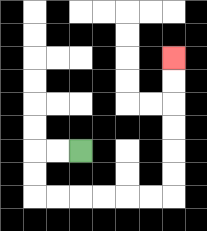{'start': '[3, 6]', 'end': '[7, 2]', 'path_directions': 'L,L,D,D,R,R,R,R,R,R,U,U,U,U,U,U', 'path_coordinates': '[[3, 6], [2, 6], [1, 6], [1, 7], [1, 8], [2, 8], [3, 8], [4, 8], [5, 8], [6, 8], [7, 8], [7, 7], [7, 6], [7, 5], [7, 4], [7, 3], [7, 2]]'}